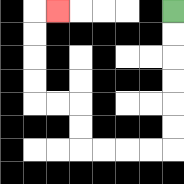{'start': '[7, 0]', 'end': '[2, 0]', 'path_directions': 'D,D,D,D,D,D,L,L,L,L,U,U,L,L,U,U,U,U,R', 'path_coordinates': '[[7, 0], [7, 1], [7, 2], [7, 3], [7, 4], [7, 5], [7, 6], [6, 6], [5, 6], [4, 6], [3, 6], [3, 5], [3, 4], [2, 4], [1, 4], [1, 3], [1, 2], [1, 1], [1, 0], [2, 0]]'}